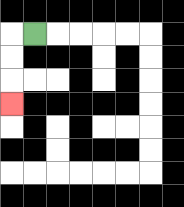{'start': '[1, 1]', 'end': '[0, 4]', 'path_directions': 'L,D,D,D', 'path_coordinates': '[[1, 1], [0, 1], [0, 2], [0, 3], [0, 4]]'}